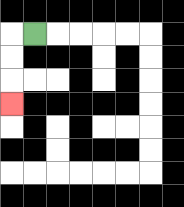{'start': '[1, 1]', 'end': '[0, 4]', 'path_directions': 'L,D,D,D', 'path_coordinates': '[[1, 1], [0, 1], [0, 2], [0, 3], [0, 4]]'}